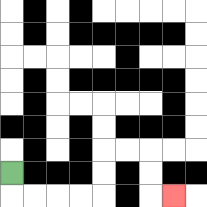{'start': '[0, 7]', 'end': '[7, 8]', 'path_directions': 'D,R,R,R,R,U,U,R,R,D,D,R', 'path_coordinates': '[[0, 7], [0, 8], [1, 8], [2, 8], [3, 8], [4, 8], [4, 7], [4, 6], [5, 6], [6, 6], [6, 7], [6, 8], [7, 8]]'}